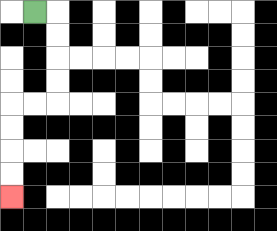{'start': '[1, 0]', 'end': '[0, 8]', 'path_directions': 'R,D,D,D,D,L,L,D,D,D,D', 'path_coordinates': '[[1, 0], [2, 0], [2, 1], [2, 2], [2, 3], [2, 4], [1, 4], [0, 4], [0, 5], [0, 6], [0, 7], [0, 8]]'}